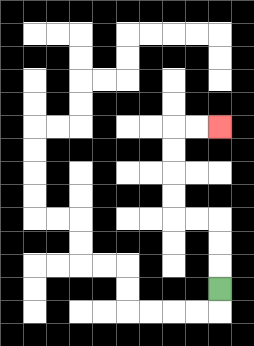{'start': '[9, 12]', 'end': '[9, 5]', 'path_directions': 'U,U,U,L,L,U,U,U,U,R,R', 'path_coordinates': '[[9, 12], [9, 11], [9, 10], [9, 9], [8, 9], [7, 9], [7, 8], [7, 7], [7, 6], [7, 5], [8, 5], [9, 5]]'}